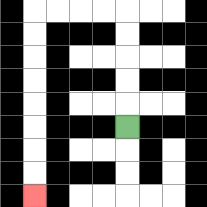{'start': '[5, 5]', 'end': '[1, 8]', 'path_directions': 'U,U,U,U,U,L,L,L,L,D,D,D,D,D,D,D,D', 'path_coordinates': '[[5, 5], [5, 4], [5, 3], [5, 2], [5, 1], [5, 0], [4, 0], [3, 0], [2, 0], [1, 0], [1, 1], [1, 2], [1, 3], [1, 4], [1, 5], [1, 6], [1, 7], [1, 8]]'}